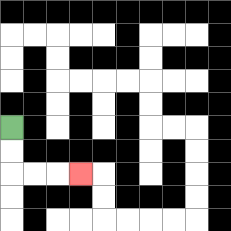{'start': '[0, 5]', 'end': '[3, 7]', 'path_directions': 'D,D,R,R,R', 'path_coordinates': '[[0, 5], [0, 6], [0, 7], [1, 7], [2, 7], [3, 7]]'}